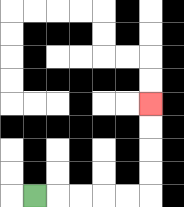{'start': '[1, 8]', 'end': '[6, 4]', 'path_directions': 'R,R,R,R,R,U,U,U,U', 'path_coordinates': '[[1, 8], [2, 8], [3, 8], [4, 8], [5, 8], [6, 8], [6, 7], [6, 6], [6, 5], [6, 4]]'}